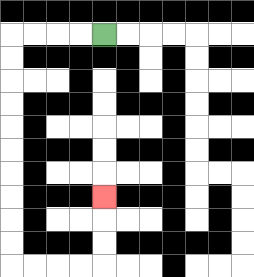{'start': '[4, 1]', 'end': '[4, 8]', 'path_directions': 'L,L,L,L,D,D,D,D,D,D,D,D,D,D,R,R,R,R,U,U,U', 'path_coordinates': '[[4, 1], [3, 1], [2, 1], [1, 1], [0, 1], [0, 2], [0, 3], [0, 4], [0, 5], [0, 6], [0, 7], [0, 8], [0, 9], [0, 10], [0, 11], [1, 11], [2, 11], [3, 11], [4, 11], [4, 10], [4, 9], [4, 8]]'}